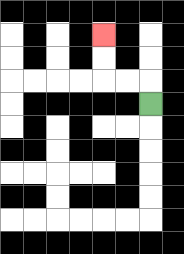{'start': '[6, 4]', 'end': '[4, 1]', 'path_directions': 'U,L,L,U,U', 'path_coordinates': '[[6, 4], [6, 3], [5, 3], [4, 3], [4, 2], [4, 1]]'}